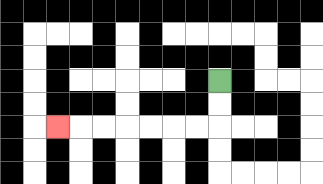{'start': '[9, 3]', 'end': '[2, 5]', 'path_directions': 'D,D,L,L,L,L,L,L,L', 'path_coordinates': '[[9, 3], [9, 4], [9, 5], [8, 5], [7, 5], [6, 5], [5, 5], [4, 5], [3, 5], [2, 5]]'}